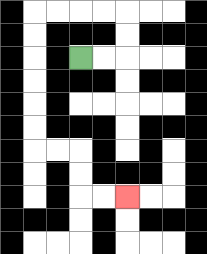{'start': '[3, 2]', 'end': '[5, 8]', 'path_directions': 'R,R,U,U,L,L,L,L,D,D,D,D,D,D,R,R,D,D,R,R', 'path_coordinates': '[[3, 2], [4, 2], [5, 2], [5, 1], [5, 0], [4, 0], [3, 0], [2, 0], [1, 0], [1, 1], [1, 2], [1, 3], [1, 4], [1, 5], [1, 6], [2, 6], [3, 6], [3, 7], [3, 8], [4, 8], [5, 8]]'}